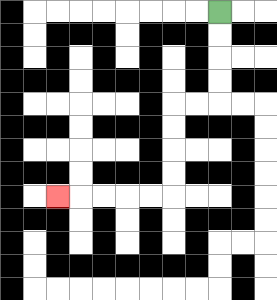{'start': '[9, 0]', 'end': '[2, 8]', 'path_directions': 'D,D,D,D,L,L,D,D,D,D,L,L,L,L,L', 'path_coordinates': '[[9, 0], [9, 1], [9, 2], [9, 3], [9, 4], [8, 4], [7, 4], [7, 5], [7, 6], [7, 7], [7, 8], [6, 8], [5, 8], [4, 8], [3, 8], [2, 8]]'}